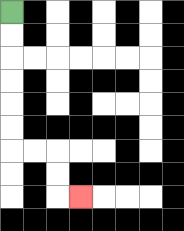{'start': '[0, 0]', 'end': '[3, 8]', 'path_directions': 'D,D,D,D,D,D,R,R,D,D,R', 'path_coordinates': '[[0, 0], [0, 1], [0, 2], [0, 3], [0, 4], [0, 5], [0, 6], [1, 6], [2, 6], [2, 7], [2, 8], [3, 8]]'}